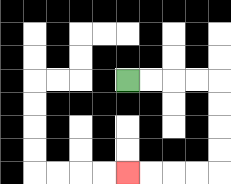{'start': '[5, 3]', 'end': '[5, 7]', 'path_directions': 'R,R,R,R,D,D,D,D,L,L,L,L', 'path_coordinates': '[[5, 3], [6, 3], [7, 3], [8, 3], [9, 3], [9, 4], [9, 5], [9, 6], [9, 7], [8, 7], [7, 7], [6, 7], [5, 7]]'}